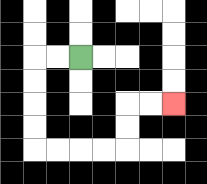{'start': '[3, 2]', 'end': '[7, 4]', 'path_directions': 'L,L,D,D,D,D,R,R,R,R,U,U,R,R', 'path_coordinates': '[[3, 2], [2, 2], [1, 2], [1, 3], [1, 4], [1, 5], [1, 6], [2, 6], [3, 6], [4, 6], [5, 6], [5, 5], [5, 4], [6, 4], [7, 4]]'}